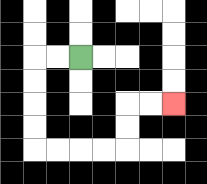{'start': '[3, 2]', 'end': '[7, 4]', 'path_directions': 'L,L,D,D,D,D,R,R,R,R,U,U,R,R', 'path_coordinates': '[[3, 2], [2, 2], [1, 2], [1, 3], [1, 4], [1, 5], [1, 6], [2, 6], [3, 6], [4, 6], [5, 6], [5, 5], [5, 4], [6, 4], [7, 4]]'}